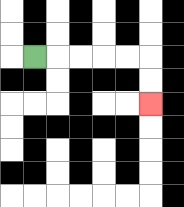{'start': '[1, 2]', 'end': '[6, 4]', 'path_directions': 'R,R,R,R,R,D,D', 'path_coordinates': '[[1, 2], [2, 2], [3, 2], [4, 2], [5, 2], [6, 2], [6, 3], [6, 4]]'}